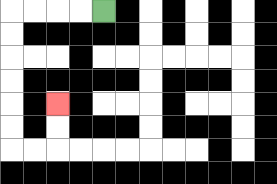{'start': '[4, 0]', 'end': '[2, 4]', 'path_directions': 'L,L,L,L,D,D,D,D,D,D,R,R,U,U', 'path_coordinates': '[[4, 0], [3, 0], [2, 0], [1, 0], [0, 0], [0, 1], [0, 2], [0, 3], [0, 4], [0, 5], [0, 6], [1, 6], [2, 6], [2, 5], [2, 4]]'}